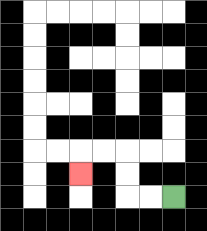{'start': '[7, 8]', 'end': '[3, 7]', 'path_directions': 'L,L,U,U,L,L,D', 'path_coordinates': '[[7, 8], [6, 8], [5, 8], [5, 7], [5, 6], [4, 6], [3, 6], [3, 7]]'}